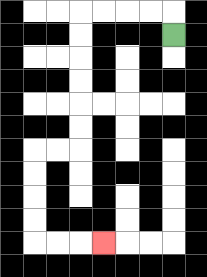{'start': '[7, 1]', 'end': '[4, 10]', 'path_directions': 'U,L,L,L,L,D,D,D,D,D,D,L,L,D,D,D,D,R,R,R', 'path_coordinates': '[[7, 1], [7, 0], [6, 0], [5, 0], [4, 0], [3, 0], [3, 1], [3, 2], [3, 3], [3, 4], [3, 5], [3, 6], [2, 6], [1, 6], [1, 7], [1, 8], [1, 9], [1, 10], [2, 10], [3, 10], [4, 10]]'}